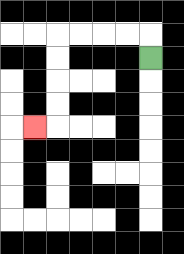{'start': '[6, 2]', 'end': '[1, 5]', 'path_directions': 'U,L,L,L,L,D,D,D,D,L', 'path_coordinates': '[[6, 2], [6, 1], [5, 1], [4, 1], [3, 1], [2, 1], [2, 2], [2, 3], [2, 4], [2, 5], [1, 5]]'}